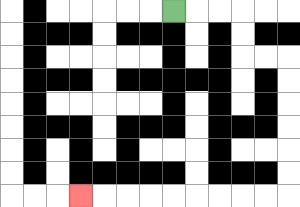{'start': '[7, 0]', 'end': '[3, 8]', 'path_directions': 'R,R,R,D,D,R,R,D,D,D,D,D,D,L,L,L,L,L,L,L,L,L', 'path_coordinates': '[[7, 0], [8, 0], [9, 0], [10, 0], [10, 1], [10, 2], [11, 2], [12, 2], [12, 3], [12, 4], [12, 5], [12, 6], [12, 7], [12, 8], [11, 8], [10, 8], [9, 8], [8, 8], [7, 8], [6, 8], [5, 8], [4, 8], [3, 8]]'}